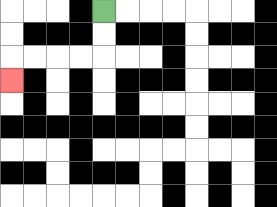{'start': '[4, 0]', 'end': '[0, 3]', 'path_directions': 'D,D,L,L,L,L,D', 'path_coordinates': '[[4, 0], [4, 1], [4, 2], [3, 2], [2, 2], [1, 2], [0, 2], [0, 3]]'}